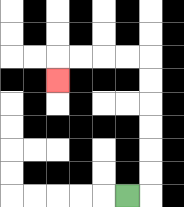{'start': '[5, 8]', 'end': '[2, 3]', 'path_directions': 'R,U,U,U,U,U,U,L,L,L,L,D', 'path_coordinates': '[[5, 8], [6, 8], [6, 7], [6, 6], [6, 5], [6, 4], [6, 3], [6, 2], [5, 2], [4, 2], [3, 2], [2, 2], [2, 3]]'}